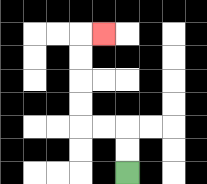{'start': '[5, 7]', 'end': '[4, 1]', 'path_directions': 'U,U,L,L,U,U,U,U,R', 'path_coordinates': '[[5, 7], [5, 6], [5, 5], [4, 5], [3, 5], [3, 4], [3, 3], [3, 2], [3, 1], [4, 1]]'}